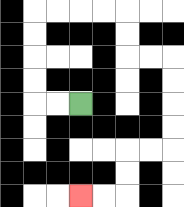{'start': '[3, 4]', 'end': '[3, 8]', 'path_directions': 'L,L,U,U,U,U,R,R,R,R,D,D,R,R,D,D,D,D,L,L,D,D,L,L', 'path_coordinates': '[[3, 4], [2, 4], [1, 4], [1, 3], [1, 2], [1, 1], [1, 0], [2, 0], [3, 0], [4, 0], [5, 0], [5, 1], [5, 2], [6, 2], [7, 2], [7, 3], [7, 4], [7, 5], [7, 6], [6, 6], [5, 6], [5, 7], [5, 8], [4, 8], [3, 8]]'}